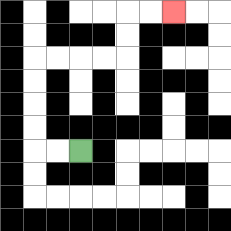{'start': '[3, 6]', 'end': '[7, 0]', 'path_directions': 'L,L,U,U,U,U,R,R,R,R,U,U,R,R', 'path_coordinates': '[[3, 6], [2, 6], [1, 6], [1, 5], [1, 4], [1, 3], [1, 2], [2, 2], [3, 2], [4, 2], [5, 2], [5, 1], [5, 0], [6, 0], [7, 0]]'}